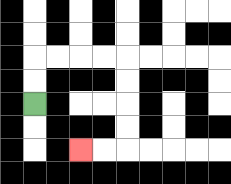{'start': '[1, 4]', 'end': '[3, 6]', 'path_directions': 'U,U,R,R,R,R,D,D,D,D,L,L', 'path_coordinates': '[[1, 4], [1, 3], [1, 2], [2, 2], [3, 2], [4, 2], [5, 2], [5, 3], [5, 4], [5, 5], [5, 6], [4, 6], [3, 6]]'}